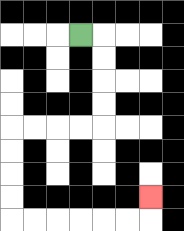{'start': '[3, 1]', 'end': '[6, 8]', 'path_directions': 'R,D,D,D,D,L,L,L,L,D,D,D,D,R,R,R,R,R,R,U', 'path_coordinates': '[[3, 1], [4, 1], [4, 2], [4, 3], [4, 4], [4, 5], [3, 5], [2, 5], [1, 5], [0, 5], [0, 6], [0, 7], [0, 8], [0, 9], [1, 9], [2, 9], [3, 9], [4, 9], [5, 9], [6, 9], [6, 8]]'}